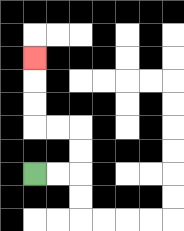{'start': '[1, 7]', 'end': '[1, 2]', 'path_directions': 'R,R,U,U,L,L,U,U,U', 'path_coordinates': '[[1, 7], [2, 7], [3, 7], [3, 6], [3, 5], [2, 5], [1, 5], [1, 4], [1, 3], [1, 2]]'}